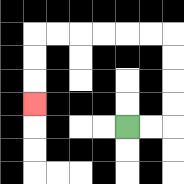{'start': '[5, 5]', 'end': '[1, 4]', 'path_directions': 'R,R,U,U,U,U,L,L,L,L,L,L,D,D,D', 'path_coordinates': '[[5, 5], [6, 5], [7, 5], [7, 4], [7, 3], [7, 2], [7, 1], [6, 1], [5, 1], [4, 1], [3, 1], [2, 1], [1, 1], [1, 2], [1, 3], [1, 4]]'}